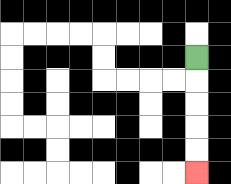{'start': '[8, 2]', 'end': '[8, 7]', 'path_directions': 'D,D,D,D,D', 'path_coordinates': '[[8, 2], [8, 3], [8, 4], [8, 5], [8, 6], [8, 7]]'}